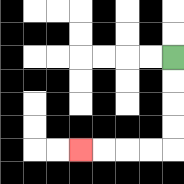{'start': '[7, 2]', 'end': '[3, 6]', 'path_directions': 'D,D,D,D,L,L,L,L', 'path_coordinates': '[[7, 2], [7, 3], [7, 4], [7, 5], [7, 6], [6, 6], [5, 6], [4, 6], [3, 6]]'}